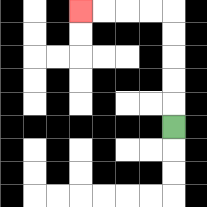{'start': '[7, 5]', 'end': '[3, 0]', 'path_directions': 'U,U,U,U,U,L,L,L,L', 'path_coordinates': '[[7, 5], [7, 4], [7, 3], [7, 2], [7, 1], [7, 0], [6, 0], [5, 0], [4, 0], [3, 0]]'}